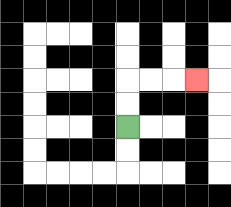{'start': '[5, 5]', 'end': '[8, 3]', 'path_directions': 'U,U,R,R,R', 'path_coordinates': '[[5, 5], [5, 4], [5, 3], [6, 3], [7, 3], [8, 3]]'}